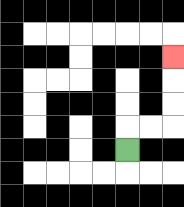{'start': '[5, 6]', 'end': '[7, 2]', 'path_directions': 'U,R,R,U,U,U', 'path_coordinates': '[[5, 6], [5, 5], [6, 5], [7, 5], [7, 4], [7, 3], [7, 2]]'}